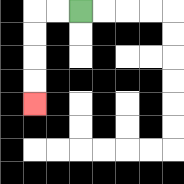{'start': '[3, 0]', 'end': '[1, 4]', 'path_directions': 'L,L,D,D,D,D', 'path_coordinates': '[[3, 0], [2, 0], [1, 0], [1, 1], [1, 2], [1, 3], [1, 4]]'}